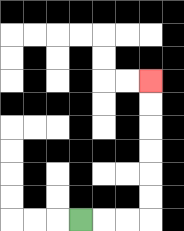{'start': '[3, 9]', 'end': '[6, 3]', 'path_directions': 'R,R,R,U,U,U,U,U,U', 'path_coordinates': '[[3, 9], [4, 9], [5, 9], [6, 9], [6, 8], [6, 7], [6, 6], [6, 5], [6, 4], [6, 3]]'}